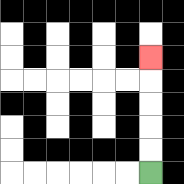{'start': '[6, 7]', 'end': '[6, 2]', 'path_directions': 'U,U,U,U,U', 'path_coordinates': '[[6, 7], [6, 6], [6, 5], [6, 4], [6, 3], [6, 2]]'}